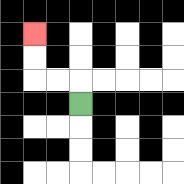{'start': '[3, 4]', 'end': '[1, 1]', 'path_directions': 'U,L,L,U,U', 'path_coordinates': '[[3, 4], [3, 3], [2, 3], [1, 3], [1, 2], [1, 1]]'}